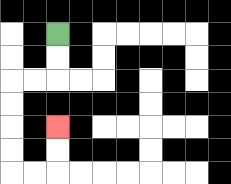{'start': '[2, 1]', 'end': '[2, 5]', 'path_directions': 'D,D,L,L,D,D,D,D,R,R,U,U', 'path_coordinates': '[[2, 1], [2, 2], [2, 3], [1, 3], [0, 3], [0, 4], [0, 5], [0, 6], [0, 7], [1, 7], [2, 7], [2, 6], [2, 5]]'}